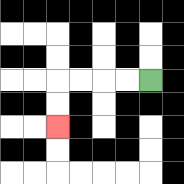{'start': '[6, 3]', 'end': '[2, 5]', 'path_directions': 'L,L,L,L,D,D', 'path_coordinates': '[[6, 3], [5, 3], [4, 3], [3, 3], [2, 3], [2, 4], [2, 5]]'}